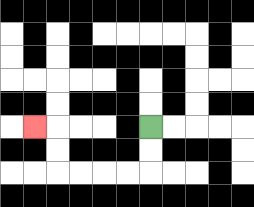{'start': '[6, 5]', 'end': '[1, 5]', 'path_directions': 'D,D,L,L,L,L,U,U,L', 'path_coordinates': '[[6, 5], [6, 6], [6, 7], [5, 7], [4, 7], [3, 7], [2, 7], [2, 6], [2, 5], [1, 5]]'}